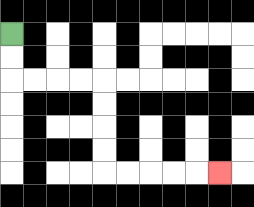{'start': '[0, 1]', 'end': '[9, 7]', 'path_directions': 'D,D,R,R,R,R,D,D,D,D,R,R,R,R,R', 'path_coordinates': '[[0, 1], [0, 2], [0, 3], [1, 3], [2, 3], [3, 3], [4, 3], [4, 4], [4, 5], [4, 6], [4, 7], [5, 7], [6, 7], [7, 7], [8, 7], [9, 7]]'}